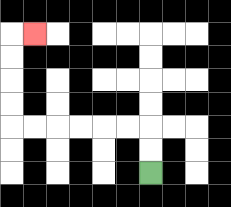{'start': '[6, 7]', 'end': '[1, 1]', 'path_directions': 'U,U,L,L,L,L,L,L,U,U,U,U,R', 'path_coordinates': '[[6, 7], [6, 6], [6, 5], [5, 5], [4, 5], [3, 5], [2, 5], [1, 5], [0, 5], [0, 4], [0, 3], [0, 2], [0, 1], [1, 1]]'}